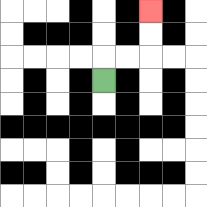{'start': '[4, 3]', 'end': '[6, 0]', 'path_directions': 'U,R,R,U,U', 'path_coordinates': '[[4, 3], [4, 2], [5, 2], [6, 2], [6, 1], [6, 0]]'}